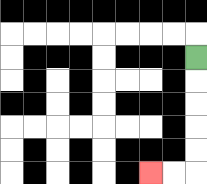{'start': '[8, 2]', 'end': '[6, 7]', 'path_directions': 'D,D,D,D,D,L,L', 'path_coordinates': '[[8, 2], [8, 3], [8, 4], [8, 5], [8, 6], [8, 7], [7, 7], [6, 7]]'}